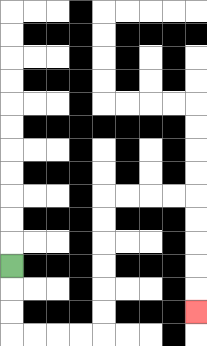{'start': '[0, 11]', 'end': '[8, 13]', 'path_directions': 'D,D,D,R,R,R,R,U,U,U,U,U,U,R,R,R,R,D,D,D,D,D', 'path_coordinates': '[[0, 11], [0, 12], [0, 13], [0, 14], [1, 14], [2, 14], [3, 14], [4, 14], [4, 13], [4, 12], [4, 11], [4, 10], [4, 9], [4, 8], [5, 8], [6, 8], [7, 8], [8, 8], [8, 9], [8, 10], [8, 11], [8, 12], [8, 13]]'}